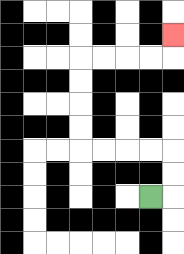{'start': '[6, 8]', 'end': '[7, 1]', 'path_directions': 'R,U,U,L,L,L,L,U,U,U,U,R,R,R,R,U', 'path_coordinates': '[[6, 8], [7, 8], [7, 7], [7, 6], [6, 6], [5, 6], [4, 6], [3, 6], [3, 5], [3, 4], [3, 3], [3, 2], [4, 2], [5, 2], [6, 2], [7, 2], [7, 1]]'}